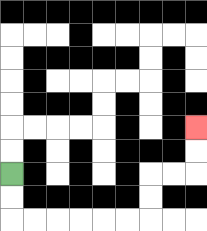{'start': '[0, 7]', 'end': '[8, 5]', 'path_directions': 'D,D,R,R,R,R,R,R,U,U,R,R,U,U', 'path_coordinates': '[[0, 7], [0, 8], [0, 9], [1, 9], [2, 9], [3, 9], [4, 9], [5, 9], [6, 9], [6, 8], [6, 7], [7, 7], [8, 7], [8, 6], [8, 5]]'}